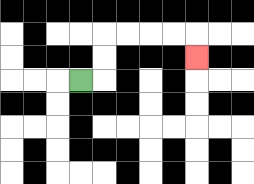{'start': '[3, 3]', 'end': '[8, 2]', 'path_directions': 'R,U,U,R,R,R,R,D', 'path_coordinates': '[[3, 3], [4, 3], [4, 2], [4, 1], [5, 1], [6, 1], [7, 1], [8, 1], [8, 2]]'}